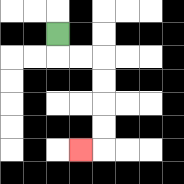{'start': '[2, 1]', 'end': '[3, 6]', 'path_directions': 'D,R,R,D,D,D,D,L', 'path_coordinates': '[[2, 1], [2, 2], [3, 2], [4, 2], [4, 3], [4, 4], [4, 5], [4, 6], [3, 6]]'}